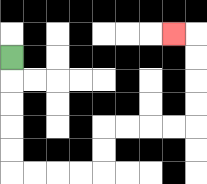{'start': '[0, 2]', 'end': '[7, 1]', 'path_directions': 'D,D,D,D,D,R,R,R,R,U,U,R,R,R,R,U,U,U,U,L', 'path_coordinates': '[[0, 2], [0, 3], [0, 4], [0, 5], [0, 6], [0, 7], [1, 7], [2, 7], [3, 7], [4, 7], [4, 6], [4, 5], [5, 5], [6, 5], [7, 5], [8, 5], [8, 4], [8, 3], [8, 2], [8, 1], [7, 1]]'}